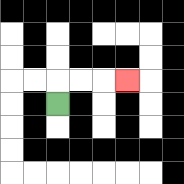{'start': '[2, 4]', 'end': '[5, 3]', 'path_directions': 'U,R,R,R', 'path_coordinates': '[[2, 4], [2, 3], [3, 3], [4, 3], [5, 3]]'}